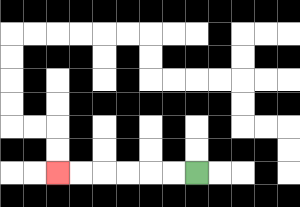{'start': '[8, 7]', 'end': '[2, 7]', 'path_directions': 'L,L,L,L,L,L', 'path_coordinates': '[[8, 7], [7, 7], [6, 7], [5, 7], [4, 7], [3, 7], [2, 7]]'}